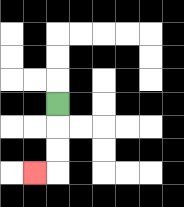{'start': '[2, 4]', 'end': '[1, 7]', 'path_directions': 'D,D,D,L', 'path_coordinates': '[[2, 4], [2, 5], [2, 6], [2, 7], [1, 7]]'}